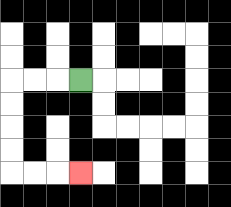{'start': '[3, 3]', 'end': '[3, 7]', 'path_directions': 'L,L,L,D,D,D,D,R,R,R', 'path_coordinates': '[[3, 3], [2, 3], [1, 3], [0, 3], [0, 4], [0, 5], [0, 6], [0, 7], [1, 7], [2, 7], [3, 7]]'}